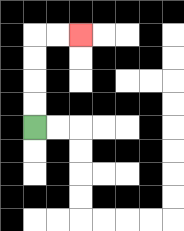{'start': '[1, 5]', 'end': '[3, 1]', 'path_directions': 'U,U,U,U,R,R', 'path_coordinates': '[[1, 5], [1, 4], [1, 3], [1, 2], [1, 1], [2, 1], [3, 1]]'}